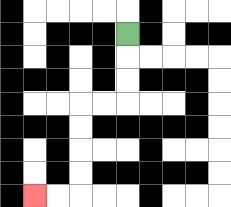{'start': '[5, 1]', 'end': '[1, 8]', 'path_directions': 'D,D,D,L,L,D,D,D,D,L,L', 'path_coordinates': '[[5, 1], [5, 2], [5, 3], [5, 4], [4, 4], [3, 4], [3, 5], [3, 6], [3, 7], [3, 8], [2, 8], [1, 8]]'}